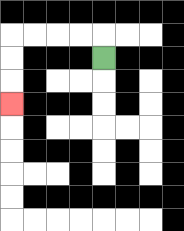{'start': '[4, 2]', 'end': '[0, 4]', 'path_directions': 'U,L,L,L,L,D,D,D', 'path_coordinates': '[[4, 2], [4, 1], [3, 1], [2, 1], [1, 1], [0, 1], [0, 2], [0, 3], [0, 4]]'}